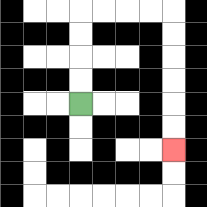{'start': '[3, 4]', 'end': '[7, 6]', 'path_directions': 'U,U,U,U,R,R,R,R,D,D,D,D,D,D', 'path_coordinates': '[[3, 4], [3, 3], [3, 2], [3, 1], [3, 0], [4, 0], [5, 0], [6, 0], [7, 0], [7, 1], [7, 2], [7, 3], [7, 4], [7, 5], [7, 6]]'}